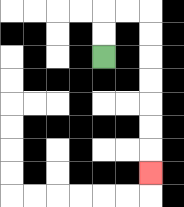{'start': '[4, 2]', 'end': '[6, 7]', 'path_directions': 'U,U,R,R,D,D,D,D,D,D,D', 'path_coordinates': '[[4, 2], [4, 1], [4, 0], [5, 0], [6, 0], [6, 1], [6, 2], [6, 3], [6, 4], [6, 5], [6, 6], [6, 7]]'}